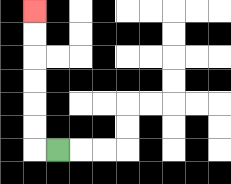{'start': '[2, 6]', 'end': '[1, 0]', 'path_directions': 'L,U,U,U,U,U,U', 'path_coordinates': '[[2, 6], [1, 6], [1, 5], [1, 4], [1, 3], [1, 2], [1, 1], [1, 0]]'}